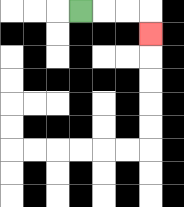{'start': '[3, 0]', 'end': '[6, 1]', 'path_directions': 'R,R,R,D', 'path_coordinates': '[[3, 0], [4, 0], [5, 0], [6, 0], [6, 1]]'}